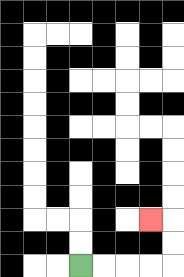{'start': '[3, 11]', 'end': '[6, 9]', 'path_directions': 'R,R,R,R,U,U,L', 'path_coordinates': '[[3, 11], [4, 11], [5, 11], [6, 11], [7, 11], [7, 10], [7, 9], [6, 9]]'}